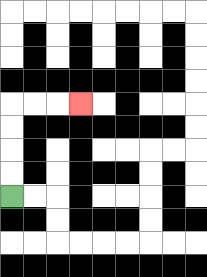{'start': '[0, 8]', 'end': '[3, 4]', 'path_directions': 'U,U,U,U,R,R,R', 'path_coordinates': '[[0, 8], [0, 7], [0, 6], [0, 5], [0, 4], [1, 4], [2, 4], [3, 4]]'}